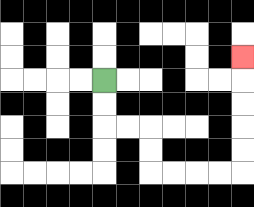{'start': '[4, 3]', 'end': '[10, 2]', 'path_directions': 'D,D,R,R,D,D,R,R,R,R,U,U,U,U,U', 'path_coordinates': '[[4, 3], [4, 4], [4, 5], [5, 5], [6, 5], [6, 6], [6, 7], [7, 7], [8, 7], [9, 7], [10, 7], [10, 6], [10, 5], [10, 4], [10, 3], [10, 2]]'}